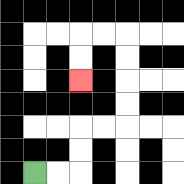{'start': '[1, 7]', 'end': '[3, 3]', 'path_directions': 'R,R,U,U,R,R,U,U,U,U,L,L,D,D', 'path_coordinates': '[[1, 7], [2, 7], [3, 7], [3, 6], [3, 5], [4, 5], [5, 5], [5, 4], [5, 3], [5, 2], [5, 1], [4, 1], [3, 1], [3, 2], [3, 3]]'}